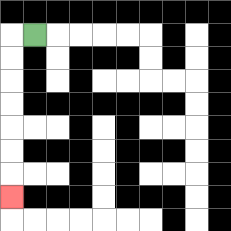{'start': '[1, 1]', 'end': '[0, 8]', 'path_directions': 'L,D,D,D,D,D,D,D', 'path_coordinates': '[[1, 1], [0, 1], [0, 2], [0, 3], [0, 4], [0, 5], [0, 6], [0, 7], [0, 8]]'}